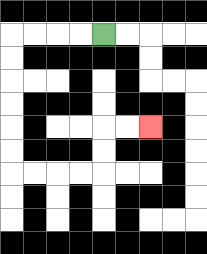{'start': '[4, 1]', 'end': '[6, 5]', 'path_directions': 'L,L,L,L,D,D,D,D,D,D,R,R,R,R,U,U,R,R', 'path_coordinates': '[[4, 1], [3, 1], [2, 1], [1, 1], [0, 1], [0, 2], [0, 3], [0, 4], [0, 5], [0, 6], [0, 7], [1, 7], [2, 7], [3, 7], [4, 7], [4, 6], [4, 5], [5, 5], [6, 5]]'}